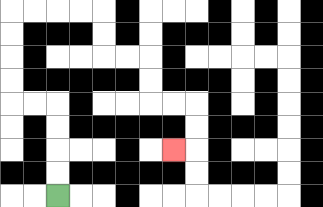{'start': '[2, 8]', 'end': '[7, 6]', 'path_directions': 'U,U,U,U,L,L,U,U,U,U,R,R,R,R,D,D,R,R,D,D,R,R,D,D,L', 'path_coordinates': '[[2, 8], [2, 7], [2, 6], [2, 5], [2, 4], [1, 4], [0, 4], [0, 3], [0, 2], [0, 1], [0, 0], [1, 0], [2, 0], [3, 0], [4, 0], [4, 1], [4, 2], [5, 2], [6, 2], [6, 3], [6, 4], [7, 4], [8, 4], [8, 5], [8, 6], [7, 6]]'}